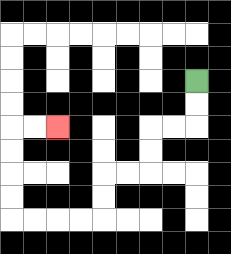{'start': '[8, 3]', 'end': '[2, 5]', 'path_directions': 'D,D,L,L,D,D,L,L,D,D,L,L,L,L,U,U,U,U,R,R', 'path_coordinates': '[[8, 3], [8, 4], [8, 5], [7, 5], [6, 5], [6, 6], [6, 7], [5, 7], [4, 7], [4, 8], [4, 9], [3, 9], [2, 9], [1, 9], [0, 9], [0, 8], [0, 7], [0, 6], [0, 5], [1, 5], [2, 5]]'}